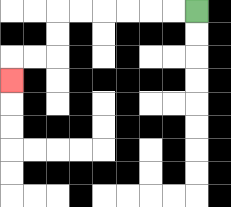{'start': '[8, 0]', 'end': '[0, 3]', 'path_directions': 'L,L,L,L,L,L,D,D,L,L,D', 'path_coordinates': '[[8, 0], [7, 0], [6, 0], [5, 0], [4, 0], [3, 0], [2, 0], [2, 1], [2, 2], [1, 2], [0, 2], [0, 3]]'}